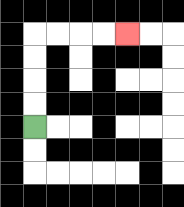{'start': '[1, 5]', 'end': '[5, 1]', 'path_directions': 'U,U,U,U,R,R,R,R', 'path_coordinates': '[[1, 5], [1, 4], [1, 3], [1, 2], [1, 1], [2, 1], [3, 1], [4, 1], [5, 1]]'}